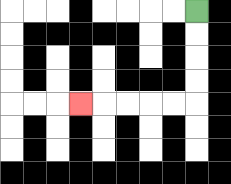{'start': '[8, 0]', 'end': '[3, 4]', 'path_directions': 'D,D,D,D,L,L,L,L,L', 'path_coordinates': '[[8, 0], [8, 1], [8, 2], [8, 3], [8, 4], [7, 4], [6, 4], [5, 4], [4, 4], [3, 4]]'}